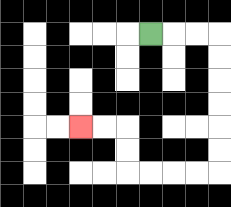{'start': '[6, 1]', 'end': '[3, 5]', 'path_directions': 'R,R,R,D,D,D,D,D,D,L,L,L,L,U,U,L,L', 'path_coordinates': '[[6, 1], [7, 1], [8, 1], [9, 1], [9, 2], [9, 3], [9, 4], [9, 5], [9, 6], [9, 7], [8, 7], [7, 7], [6, 7], [5, 7], [5, 6], [5, 5], [4, 5], [3, 5]]'}